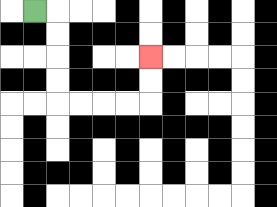{'start': '[1, 0]', 'end': '[6, 2]', 'path_directions': 'R,D,D,D,D,R,R,R,R,U,U', 'path_coordinates': '[[1, 0], [2, 0], [2, 1], [2, 2], [2, 3], [2, 4], [3, 4], [4, 4], [5, 4], [6, 4], [6, 3], [6, 2]]'}